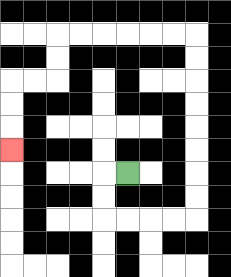{'start': '[5, 7]', 'end': '[0, 6]', 'path_directions': 'L,D,D,R,R,R,R,U,U,U,U,U,U,U,U,L,L,L,L,L,L,D,D,L,L,D,D,D', 'path_coordinates': '[[5, 7], [4, 7], [4, 8], [4, 9], [5, 9], [6, 9], [7, 9], [8, 9], [8, 8], [8, 7], [8, 6], [8, 5], [8, 4], [8, 3], [8, 2], [8, 1], [7, 1], [6, 1], [5, 1], [4, 1], [3, 1], [2, 1], [2, 2], [2, 3], [1, 3], [0, 3], [0, 4], [0, 5], [0, 6]]'}